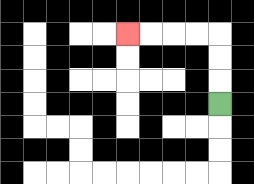{'start': '[9, 4]', 'end': '[5, 1]', 'path_directions': 'U,U,U,L,L,L,L', 'path_coordinates': '[[9, 4], [9, 3], [9, 2], [9, 1], [8, 1], [7, 1], [6, 1], [5, 1]]'}